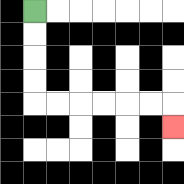{'start': '[1, 0]', 'end': '[7, 5]', 'path_directions': 'D,D,D,D,R,R,R,R,R,R,D', 'path_coordinates': '[[1, 0], [1, 1], [1, 2], [1, 3], [1, 4], [2, 4], [3, 4], [4, 4], [5, 4], [6, 4], [7, 4], [7, 5]]'}